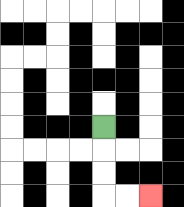{'start': '[4, 5]', 'end': '[6, 8]', 'path_directions': 'D,D,D,R,R', 'path_coordinates': '[[4, 5], [4, 6], [4, 7], [4, 8], [5, 8], [6, 8]]'}